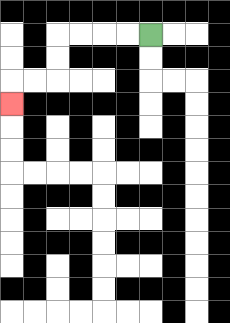{'start': '[6, 1]', 'end': '[0, 4]', 'path_directions': 'L,L,L,L,D,D,L,L,D', 'path_coordinates': '[[6, 1], [5, 1], [4, 1], [3, 1], [2, 1], [2, 2], [2, 3], [1, 3], [0, 3], [0, 4]]'}